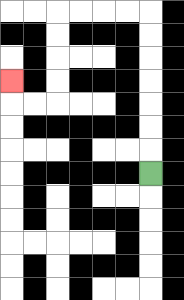{'start': '[6, 7]', 'end': '[0, 3]', 'path_directions': 'U,U,U,U,U,U,U,L,L,L,L,D,D,D,D,L,L,U', 'path_coordinates': '[[6, 7], [6, 6], [6, 5], [6, 4], [6, 3], [6, 2], [6, 1], [6, 0], [5, 0], [4, 0], [3, 0], [2, 0], [2, 1], [2, 2], [2, 3], [2, 4], [1, 4], [0, 4], [0, 3]]'}